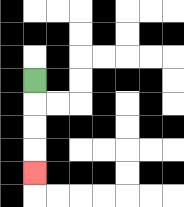{'start': '[1, 3]', 'end': '[1, 7]', 'path_directions': 'D,D,D,D', 'path_coordinates': '[[1, 3], [1, 4], [1, 5], [1, 6], [1, 7]]'}